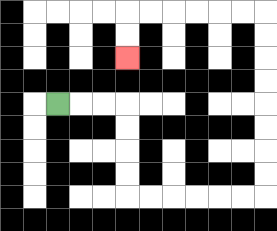{'start': '[2, 4]', 'end': '[5, 2]', 'path_directions': 'R,R,R,D,D,D,D,R,R,R,R,R,R,U,U,U,U,U,U,U,U,L,L,L,L,L,L,D,D', 'path_coordinates': '[[2, 4], [3, 4], [4, 4], [5, 4], [5, 5], [5, 6], [5, 7], [5, 8], [6, 8], [7, 8], [8, 8], [9, 8], [10, 8], [11, 8], [11, 7], [11, 6], [11, 5], [11, 4], [11, 3], [11, 2], [11, 1], [11, 0], [10, 0], [9, 0], [8, 0], [7, 0], [6, 0], [5, 0], [5, 1], [5, 2]]'}